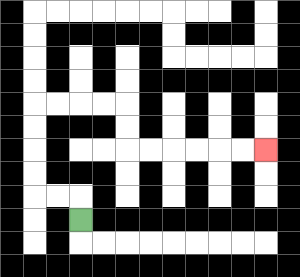{'start': '[3, 9]', 'end': '[11, 6]', 'path_directions': 'U,L,L,U,U,U,U,R,R,R,R,D,D,R,R,R,R,R,R', 'path_coordinates': '[[3, 9], [3, 8], [2, 8], [1, 8], [1, 7], [1, 6], [1, 5], [1, 4], [2, 4], [3, 4], [4, 4], [5, 4], [5, 5], [5, 6], [6, 6], [7, 6], [8, 6], [9, 6], [10, 6], [11, 6]]'}